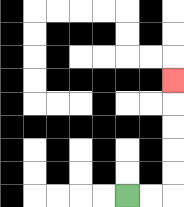{'start': '[5, 8]', 'end': '[7, 3]', 'path_directions': 'R,R,U,U,U,U,U', 'path_coordinates': '[[5, 8], [6, 8], [7, 8], [7, 7], [7, 6], [7, 5], [7, 4], [7, 3]]'}